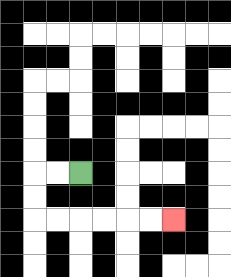{'start': '[3, 7]', 'end': '[7, 9]', 'path_directions': 'L,L,D,D,R,R,R,R,R,R', 'path_coordinates': '[[3, 7], [2, 7], [1, 7], [1, 8], [1, 9], [2, 9], [3, 9], [4, 9], [5, 9], [6, 9], [7, 9]]'}